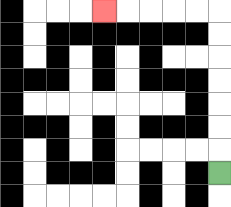{'start': '[9, 7]', 'end': '[4, 0]', 'path_directions': 'U,U,U,U,U,U,U,L,L,L,L,L', 'path_coordinates': '[[9, 7], [9, 6], [9, 5], [9, 4], [9, 3], [9, 2], [9, 1], [9, 0], [8, 0], [7, 0], [6, 0], [5, 0], [4, 0]]'}